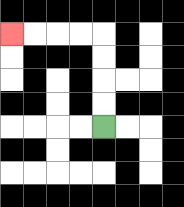{'start': '[4, 5]', 'end': '[0, 1]', 'path_directions': 'U,U,U,U,L,L,L,L', 'path_coordinates': '[[4, 5], [4, 4], [4, 3], [4, 2], [4, 1], [3, 1], [2, 1], [1, 1], [0, 1]]'}